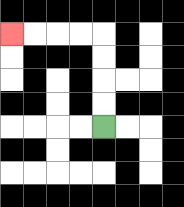{'start': '[4, 5]', 'end': '[0, 1]', 'path_directions': 'U,U,U,U,L,L,L,L', 'path_coordinates': '[[4, 5], [4, 4], [4, 3], [4, 2], [4, 1], [3, 1], [2, 1], [1, 1], [0, 1]]'}